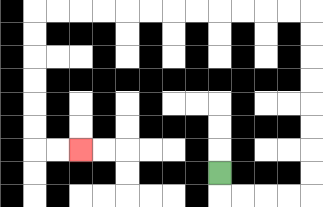{'start': '[9, 7]', 'end': '[3, 6]', 'path_directions': 'D,R,R,R,R,U,U,U,U,U,U,U,U,L,L,L,L,L,L,L,L,L,L,L,L,D,D,D,D,D,D,R,R', 'path_coordinates': '[[9, 7], [9, 8], [10, 8], [11, 8], [12, 8], [13, 8], [13, 7], [13, 6], [13, 5], [13, 4], [13, 3], [13, 2], [13, 1], [13, 0], [12, 0], [11, 0], [10, 0], [9, 0], [8, 0], [7, 0], [6, 0], [5, 0], [4, 0], [3, 0], [2, 0], [1, 0], [1, 1], [1, 2], [1, 3], [1, 4], [1, 5], [1, 6], [2, 6], [3, 6]]'}